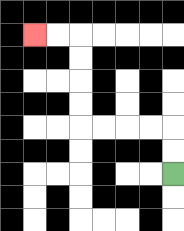{'start': '[7, 7]', 'end': '[1, 1]', 'path_directions': 'U,U,L,L,L,L,U,U,U,U,L,L', 'path_coordinates': '[[7, 7], [7, 6], [7, 5], [6, 5], [5, 5], [4, 5], [3, 5], [3, 4], [3, 3], [3, 2], [3, 1], [2, 1], [1, 1]]'}